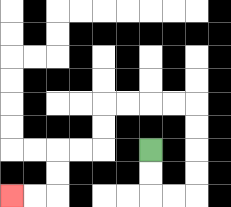{'start': '[6, 6]', 'end': '[0, 8]', 'path_directions': 'D,D,R,R,U,U,U,U,L,L,L,L,D,D,L,L,D,D,L,L', 'path_coordinates': '[[6, 6], [6, 7], [6, 8], [7, 8], [8, 8], [8, 7], [8, 6], [8, 5], [8, 4], [7, 4], [6, 4], [5, 4], [4, 4], [4, 5], [4, 6], [3, 6], [2, 6], [2, 7], [2, 8], [1, 8], [0, 8]]'}